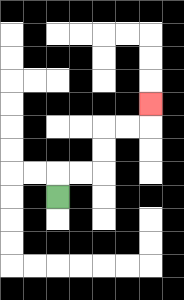{'start': '[2, 8]', 'end': '[6, 4]', 'path_directions': 'U,R,R,U,U,R,R,U', 'path_coordinates': '[[2, 8], [2, 7], [3, 7], [4, 7], [4, 6], [4, 5], [5, 5], [6, 5], [6, 4]]'}